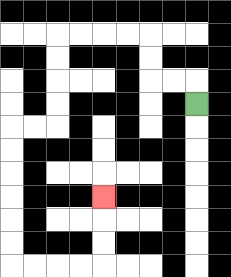{'start': '[8, 4]', 'end': '[4, 8]', 'path_directions': 'U,L,L,U,U,L,L,L,L,D,D,D,D,L,L,D,D,D,D,D,D,R,R,R,R,U,U,U', 'path_coordinates': '[[8, 4], [8, 3], [7, 3], [6, 3], [6, 2], [6, 1], [5, 1], [4, 1], [3, 1], [2, 1], [2, 2], [2, 3], [2, 4], [2, 5], [1, 5], [0, 5], [0, 6], [0, 7], [0, 8], [0, 9], [0, 10], [0, 11], [1, 11], [2, 11], [3, 11], [4, 11], [4, 10], [4, 9], [4, 8]]'}